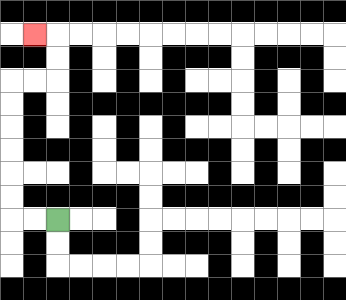{'start': '[2, 9]', 'end': '[1, 1]', 'path_directions': 'L,L,U,U,U,U,U,U,R,R,U,U,L', 'path_coordinates': '[[2, 9], [1, 9], [0, 9], [0, 8], [0, 7], [0, 6], [0, 5], [0, 4], [0, 3], [1, 3], [2, 3], [2, 2], [2, 1], [1, 1]]'}